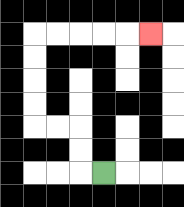{'start': '[4, 7]', 'end': '[6, 1]', 'path_directions': 'L,U,U,L,L,U,U,U,U,R,R,R,R,R', 'path_coordinates': '[[4, 7], [3, 7], [3, 6], [3, 5], [2, 5], [1, 5], [1, 4], [1, 3], [1, 2], [1, 1], [2, 1], [3, 1], [4, 1], [5, 1], [6, 1]]'}